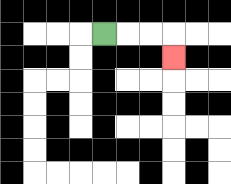{'start': '[4, 1]', 'end': '[7, 2]', 'path_directions': 'R,R,R,D', 'path_coordinates': '[[4, 1], [5, 1], [6, 1], [7, 1], [7, 2]]'}